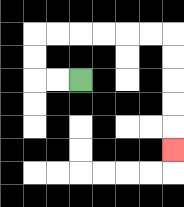{'start': '[3, 3]', 'end': '[7, 6]', 'path_directions': 'L,L,U,U,R,R,R,R,R,R,D,D,D,D,D', 'path_coordinates': '[[3, 3], [2, 3], [1, 3], [1, 2], [1, 1], [2, 1], [3, 1], [4, 1], [5, 1], [6, 1], [7, 1], [7, 2], [7, 3], [7, 4], [7, 5], [7, 6]]'}